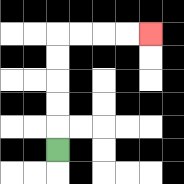{'start': '[2, 6]', 'end': '[6, 1]', 'path_directions': 'U,U,U,U,U,R,R,R,R', 'path_coordinates': '[[2, 6], [2, 5], [2, 4], [2, 3], [2, 2], [2, 1], [3, 1], [4, 1], [5, 1], [6, 1]]'}